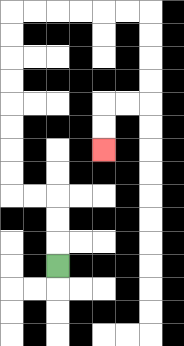{'start': '[2, 11]', 'end': '[4, 6]', 'path_directions': 'U,U,U,L,L,U,U,U,U,U,U,U,U,R,R,R,R,R,R,D,D,D,D,L,L,D,D', 'path_coordinates': '[[2, 11], [2, 10], [2, 9], [2, 8], [1, 8], [0, 8], [0, 7], [0, 6], [0, 5], [0, 4], [0, 3], [0, 2], [0, 1], [0, 0], [1, 0], [2, 0], [3, 0], [4, 0], [5, 0], [6, 0], [6, 1], [6, 2], [6, 3], [6, 4], [5, 4], [4, 4], [4, 5], [4, 6]]'}